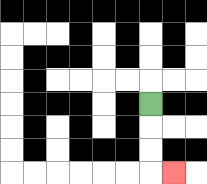{'start': '[6, 4]', 'end': '[7, 7]', 'path_directions': 'D,D,D,R', 'path_coordinates': '[[6, 4], [6, 5], [6, 6], [6, 7], [7, 7]]'}